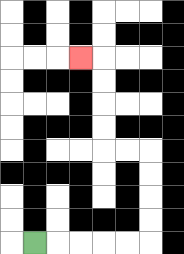{'start': '[1, 10]', 'end': '[3, 2]', 'path_directions': 'R,R,R,R,R,U,U,U,U,L,L,U,U,U,U,L', 'path_coordinates': '[[1, 10], [2, 10], [3, 10], [4, 10], [5, 10], [6, 10], [6, 9], [6, 8], [6, 7], [6, 6], [5, 6], [4, 6], [4, 5], [4, 4], [4, 3], [4, 2], [3, 2]]'}